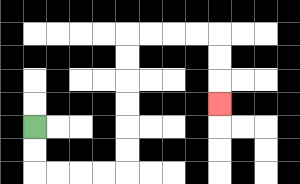{'start': '[1, 5]', 'end': '[9, 4]', 'path_directions': 'D,D,R,R,R,R,U,U,U,U,U,U,R,R,R,R,D,D,D', 'path_coordinates': '[[1, 5], [1, 6], [1, 7], [2, 7], [3, 7], [4, 7], [5, 7], [5, 6], [5, 5], [5, 4], [5, 3], [5, 2], [5, 1], [6, 1], [7, 1], [8, 1], [9, 1], [9, 2], [9, 3], [9, 4]]'}